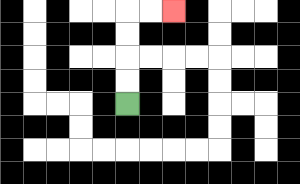{'start': '[5, 4]', 'end': '[7, 0]', 'path_directions': 'U,U,U,U,R,R', 'path_coordinates': '[[5, 4], [5, 3], [5, 2], [5, 1], [5, 0], [6, 0], [7, 0]]'}